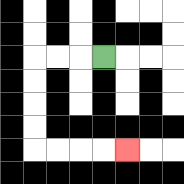{'start': '[4, 2]', 'end': '[5, 6]', 'path_directions': 'L,L,L,D,D,D,D,R,R,R,R', 'path_coordinates': '[[4, 2], [3, 2], [2, 2], [1, 2], [1, 3], [1, 4], [1, 5], [1, 6], [2, 6], [3, 6], [4, 6], [5, 6]]'}